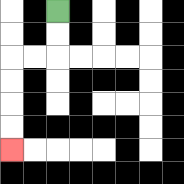{'start': '[2, 0]', 'end': '[0, 6]', 'path_directions': 'D,D,L,L,D,D,D,D', 'path_coordinates': '[[2, 0], [2, 1], [2, 2], [1, 2], [0, 2], [0, 3], [0, 4], [0, 5], [0, 6]]'}